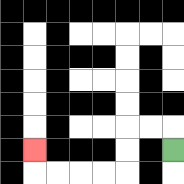{'start': '[7, 6]', 'end': '[1, 6]', 'path_directions': 'U,L,L,D,D,L,L,L,L,U', 'path_coordinates': '[[7, 6], [7, 5], [6, 5], [5, 5], [5, 6], [5, 7], [4, 7], [3, 7], [2, 7], [1, 7], [1, 6]]'}